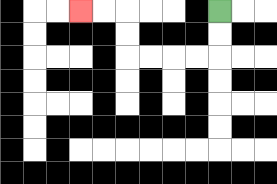{'start': '[9, 0]', 'end': '[3, 0]', 'path_directions': 'D,D,L,L,L,L,U,U,L,L', 'path_coordinates': '[[9, 0], [9, 1], [9, 2], [8, 2], [7, 2], [6, 2], [5, 2], [5, 1], [5, 0], [4, 0], [3, 0]]'}